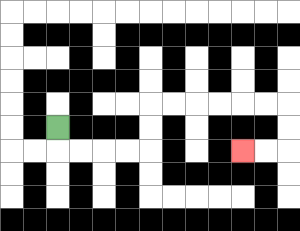{'start': '[2, 5]', 'end': '[10, 6]', 'path_directions': 'D,R,R,R,R,U,U,R,R,R,R,R,R,D,D,L,L', 'path_coordinates': '[[2, 5], [2, 6], [3, 6], [4, 6], [5, 6], [6, 6], [6, 5], [6, 4], [7, 4], [8, 4], [9, 4], [10, 4], [11, 4], [12, 4], [12, 5], [12, 6], [11, 6], [10, 6]]'}